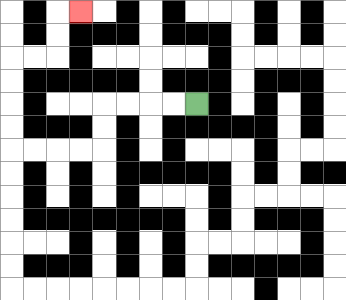{'start': '[8, 4]', 'end': '[3, 0]', 'path_directions': 'L,L,L,L,D,D,L,L,L,L,U,U,U,U,R,R,U,U,R', 'path_coordinates': '[[8, 4], [7, 4], [6, 4], [5, 4], [4, 4], [4, 5], [4, 6], [3, 6], [2, 6], [1, 6], [0, 6], [0, 5], [0, 4], [0, 3], [0, 2], [1, 2], [2, 2], [2, 1], [2, 0], [3, 0]]'}